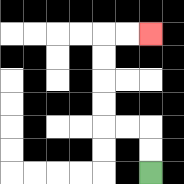{'start': '[6, 7]', 'end': '[6, 1]', 'path_directions': 'U,U,L,L,U,U,U,U,R,R', 'path_coordinates': '[[6, 7], [6, 6], [6, 5], [5, 5], [4, 5], [4, 4], [4, 3], [4, 2], [4, 1], [5, 1], [6, 1]]'}